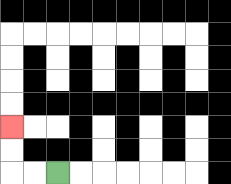{'start': '[2, 7]', 'end': '[0, 5]', 'path_directions': 'L,L,U,U', 'path_coordinates': '[[2, 7], [1, 7], [0, 7], [0, 6], [0, 5]]'}